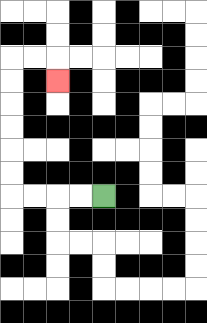{'start': '[4, 8]', 'end': '[2, 3]', 'path_directions': 'L,L,L,L,U,U,U,U,U,U,R,R,D', 'path_coordinates': '[[4, 8], [3, 8], [2, 8], [1, 8], [0, 8], [0, 7], [0, 6], [0, 5], [0, 4], [0, 3], [0, 2], [1, 2], [2, 2], [2, 3]]'}